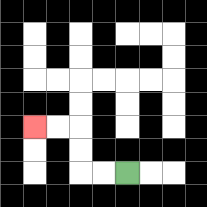{'start': '[5, 7]', 'end': '[1, 5]', 'path_directions': 'L,L,U,U,L,L', 'path_coordinates': '[[5, 7], [4, 7], [3, 7], [3, 6], [3, 5], [2, 5], [1, 5]]'}